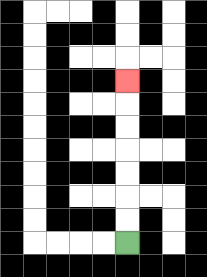{'start': '[5, 10]', 'end': '[5, 3]', 'path_directions': 'U,U,U,U,U,U,U', 'path_coordinates': '[[5, 10], [5, 9], [5, 8], [5, 7], [5, 6], [5, 5], [5, 4], [5, 3]]'}